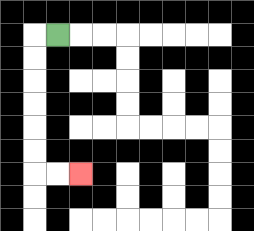{'start': '[2, 1]', 'end': '[3, 7]', 'path_directions': 'L,D,D,D,D,D,D,R,R', 'path_coordinates': '[[2, 1], [1, 1], [1, 2], [1, 3], [1, 4], [1, 5], [1, 6], [1, 7], [2, 7], [3, 7]]'}